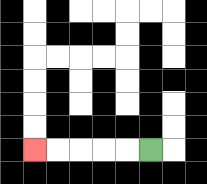{'start': '[6, 6]', 'end': '[1, 6]', 'path_directions': 'L,L,L,L,L', 'path_coordinates': '[[6, 6], [5, 6], [4, 6], [3, 6], [2, 6], [1, 6]]'}